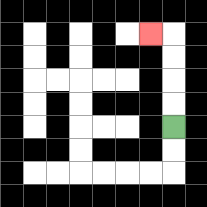{'start': '[7, 5]', 'end': '[6, 1]', 'path_directions': 'U,U,U,U,L', 'path_coordinates': '[[7, 5], [7, 4], [7, 3], [7, 2], [7, 1], [6, 1]]'}